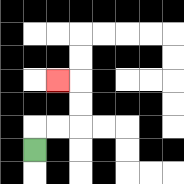{'start': '[1, 6]', 'end': '[2, 3]', 'path_directions': 'U,R,R,U,U,L', 'path_coordinates': '[[1, 6], [1, 5], [2, 5], [3, 5], [3, 4], [3, 3], [2, 3]]'}